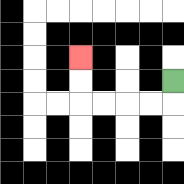{'start': '[7, 3]', 'end': '[3, 2]', 'path_directions': 'D,L,L,L,L,U,U', 'path_coordinates': '[[7, 3], [7, 4], [6, 4], [5, 4], [4, 4], [3, 4], [3, 3], [3, 2]]'}